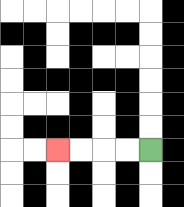{'start': '[6, 6]', 'end': '[2, 6]', 'path_directions': 'L,L,L,L', 'path_coordinates': '[[6, 6], [5, 6], [4, 6], [3, 6], [2, 6]]'}